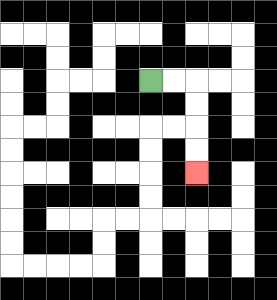{'start': '[6, 3]', 'end': '[8, 7]', 'path_directions': 'R,R,D,D,D,D', 'path_coordinates': '[[6, 3], [7, 3], [8, 3], [8, 4], [8, 5], [8, 6], [8, 7]]'}